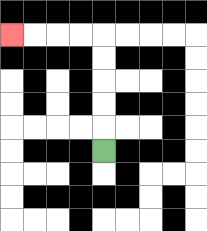{'start': '[4, 6]', 'end': '[0, 1]', 'path_directions': 'U,U,U,U,U,L,L,L,L', 'path_coordinates': '[[4, 6], [4, 5], [4, 4], [4, 3], [4, 2], [4, 1], [3, 1], [2, 1], [1, 1], [0, 1]]'}